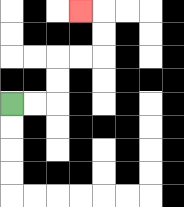{'start': '[0, 4]', 'end': '[3, 0]', 'path_directions': 'R,R,U,U,R,R,U,U,L', 'path_coordinates': '[[0, 4], [1, 4], [2, 4], [2, 3], [2, 2], [3, 2], [4, 2], [4, 1], [4, 0], [3, 0]]'}